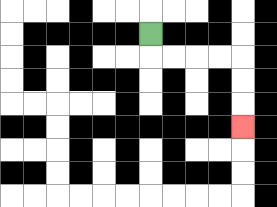{'start': '[6, 1]', 'end': '[10, 5]', 'path_directions': 'D,R,R,R,R,D,D,D', 'path_coordinates': '[[6, 1], [6, 2], [7, 2], [8, 2], [9, 2], [10, 2], [10, 3], [10, 4], [10, 5]]'}